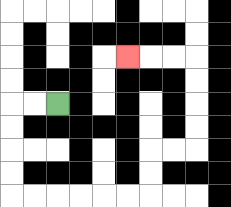{'start': '[2, 4]', 'end': '[5, 2]', 'path_directions': 'L,L,D,D,D,D,R,R,R,R,R,R,U,U,R,R,U,U,U,U,L,L,L', 'path_coordinates': '[[2, 4], [1, 4], [0, 4], [0, 5], [0, 6], [0, 7], [0, 8], [1, 8], [2, 8], [3, 8], [4, 8], [5, 8], [6, 8], [6, 7], [6, 6], [7, 6], [8, 6], [8, 5], [8, 4], [8, 3], [8, 2], [7, 2], [6, 2], [5, 2]]'}